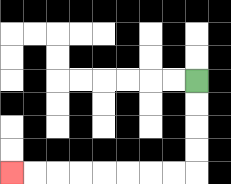{'start': '[8, 3]', 'end': '[0, 7]', 'path_directions': 'D,D,D,D,L,L,L,L,L,L,L,L', 'path_coordinates': '[[8, 3], [8, 4], [8, 5], [8, 6], [8, 7], [7, 7], [6, 7], [5, 7], [4, 7], [3, 7], [2, 7], [1, 7], [0, 7]]'}